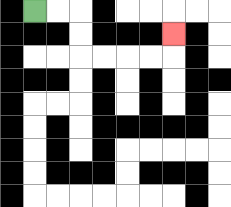{'start': '[1, 0]', 'end': '[7, 1]', 'path_directions': 'R,R,D,D,R,R,R,R,U', 'path_coordinates': '[[1, 0], [2, 0], [3, 0], [3, 1], [3, 2], [4, 2], [5, 2], [6, 2], [7, 2], [7, 1]]'}